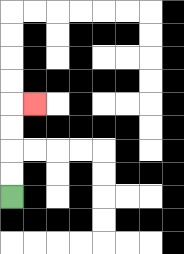{'start': '[0, 8]', 'end': '[1, 4]', 'path_directions': 'U,U,U,U,R', 'path_coordinates': '[[0, 8], [0, 7], [0, 6], [0, 5], [0, 4], [1, 4]]'}